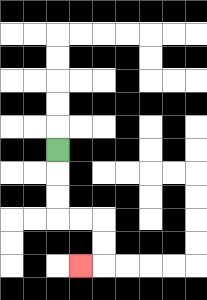{'start': '[2, 6]', 'end': '[3, 11]', 'path_directions': 'D,D,D,R,R,D,D,L', 'path_coordinates': '[[2, 6], [2, 7], [2, 8], [2, 9], [3, 9], [4, 9], [4, 10], [4, 11], [3, 11]]'}